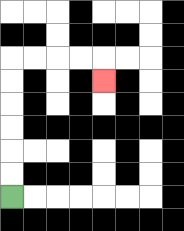{'start': '[0, 8]', 'end': '[4, 3]', 'path_directions': 'U,U,U,U,U,U,R,R,R,R,D', 'path_coordinates': '[[0, 8], [0, 7], [0, 6], [0, 5], [0, 4], [0, 3], [0, 2], [1, 2], [2, 2], [3, 2], [4, 2], [4, 3]]'}